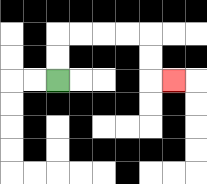{'start': '[2, 3]', 'end': '[7, 3]', 'path_directions': 'U,U,R,R,R,R,D,D,R', 'path_coordinates': '[[2, 3], [2, 2], [2, 1], [3, 1], [4, 1], [5, 1], [6, 1], [6, 2], [6, 3], [7, 3]]'}